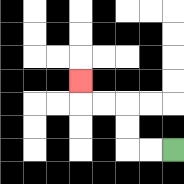{'start': '[7, 6]', 'end': '[3, 3]', 'path_directions': 'L,L,U,U,L,L,U', 'path_coordinates': '[[7, 6], [6, 6], [5, 6], [5, 5], [5, 4], [4, 4], [3, 4], [3, 3]]'}